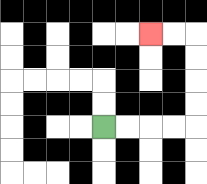{'start': '[4, 5]', 'end': '[6, 1]', 'path_directions': 'R,R,R,R,U,U,U,U,L,L', 'path_coordinates': '[[4, 5], [5, 5], [6, 5], [7, 5], [8, 5], [8, 4], [8, 3], [8, 2], [8, 1], [7, 1], [6, 1]]'}